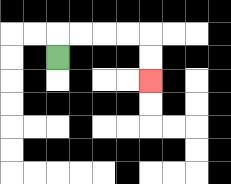{'start': '[2, 2]', 'end': '[6, 3]', 'path_directions': 'U,R,R,R,R,D,D', 'path_coordinates': '[[2, 2], [2, 1], [3, 1], [4, 1], [5, 1], [6, 1], [6, 2], [6, 3]]'}